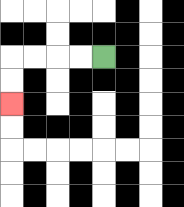{'start': '[4, 2]', 'end': '[0, 4]', 'path_directions': 'L,L,L,L,D,D', 'path_coordinates': '[[4, 2], [3, 2], [2, 2], [1, 2], [0, 2], [0, 3], [0, 4]]'}